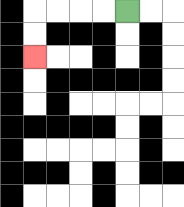{'start': '[5, 0]', 'end': '[1, 2]', 'path_directions': 'L,L,L,L,D,D', 'path_coordinates': '[[5, 0], [4, 0], [3, 0], [2, 0], [1, 0], [1, 1], [1, 2]]'}